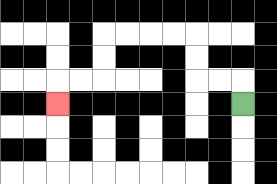{'start': '[10, 4]', 'end': '[2, 4]', 'path_directions': 'U,L,L,U,U,L,L,L,L,D,D,L,L,D', 'path_coordinates': '[[10, 4], [10, 3], [9, 3], [8, 3], [8, 2], [8, 1], [7, 1], [6, 1], [5, 1], [4, 1], [4, 2], [4, 3], [3, 3], [2, 3], [2, 4]]'}